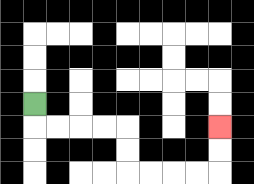{'start': '[1, 4]', 'end': '[9, 5]', 'path_directions': 'D,R,R,R,R,D,D,R,R,R,R,U,U', 'path_coordinates': '[[1, 4], [1, 5], [2, 5], [3, 5], [4, 5], [5, 5], [5, 6], [5, 7], [6, 7], [7, 7], [8, 7], [9, 7], [9, 6], [9, 5]]'}